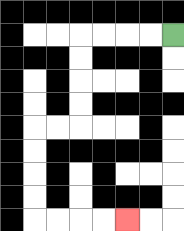{'start': '[7, 1]', 'end': '[5, 9]', 'path_directions': 'L,L,L,L,D,D,D,D,L,L,D,D,D,D,R,R,R,R', 'path_coordinates': '[[7, 1], [6, 1], [5, 1], [4, 1], [3, 1], [3, 2], [3, 3], [3, 4], [3, 5], [2, 5], [1, 5], [1, 6], [1, 7], [1, 8], [1, 9], [2, 9], [3, 9], [4, 9], [5, 9]]'}